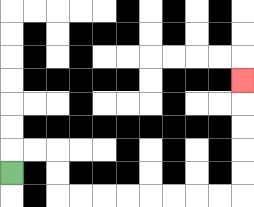{'start': '[0, 7]', 'end': '[10, 3]', 'path_directions': 'U,R,R,D,D,R,R,R,R,R,R,R,R,U,U,U,U,U', 'path_coordinates': '[[0, 7], [0, 6], [1, 6], [2, 6], [2, 7], [2, 8], [3, 8], [4, 8], [5, 8], [6, 8], [7, 8], [8, 8], [9, 8], [10, 8], [10, 7], [10, 6], [10, 5], [10, 4], [10, 3]]'}